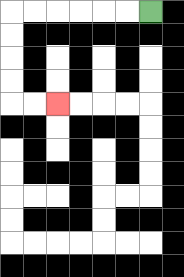{'start': '[6, 0]', 'end': '[2, 4]', 'path_directions': 'L,L,L,L,L,L,D,D,D,D,R,R', 'path_coordinates': '[[6, 0], [5, 0], [4, 0], [3, 0], [2, 0], [1, 0], [0, 0], [0, 1], [0, 2], [0, 3], [0, 4], [1, 4], [2, 4]]'}